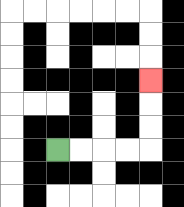{'start': '[2, 6]', 'end': '[6, 3]', 'path_directions': 'R,R,R,R,U,U,U', 'path_coordinates': '[[2, 6], [3, 6], [4, 6], [5, 6], [6, 6], [6, 5], [6, 4], [6, 3]]'}